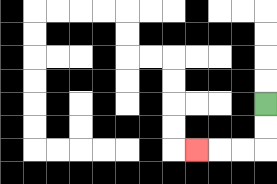{'start': '[11, 4]', 'end': '[8, 6]', 'path_directions': 'D,D,L,L,L', 'path_coordinates': '[[11, 4], [11, 5], [11, 6], [10, 6], [9, 6], [8, 6]]'}